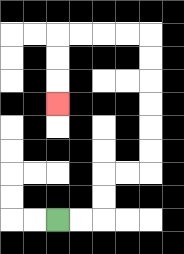{'start': '[2, 9]', 'end': '[2, 4]', 'path_directions': 'R,R,U,U,R,R,U,U,U,U,U,U,L,L,L,L,D,D,D', 'path_coordinates': '[[2, 9], [3, 9], [4, 9], [4, 8], [4, 7], [5, 7], [6, 7], [6, 6], [6, 5], [6, 4], [6, 3], [6, 2], [6, 1], [5, 1], [4, 1], [3, 1], [2, 1], [2, 2], [2, 3], [2, 4]]'}